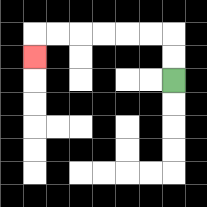{'start': '[7, 3]', 'end': '[1, 2]', 'path_directions': 'U,U,L,L,L,L,L,L,D', 'path_coordinates': '[[7, 3], [7, 2], [7, 1], [6, 1], [5, 1], [4, 1], [3, 1], [2, 1], [1, 1], [1, 2]]'}